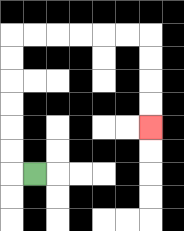{'start': '[1, 7]', 'end': '[6, 5]', 'path_directions': 'L,U,U,U,U,U,U,R,R,R,R,R,R,D,D,D,D', 'path_coordinates': '[[1, 7], [0, 7], [0, 6], [0, 5], [0, 4], [0, 3], [0, 2], [0, 1], [1, 1], [2, 1], [3, 1], [4, 1], [5, 1], [6, 1], [6, 2], [6, 3], [6, 4], [6, 5]]'}